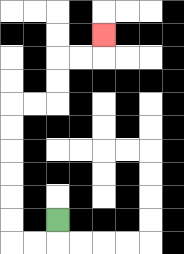{'start': '[2, 9]', 'end': '[4, 1]', 'path_directions': 'D,L,L,U,U,U,U,U,U,R,R,U,U,R,R,U', 'path_coordinates': '[[2, 9], [2, 10], [1, 10], [0, 10], [0, 9], [0, 8], [0, 7], [0, 6], [0, 5], [0, 4], [1, 4], [2, 4], [2, 3], [2, 2], [3, 2], [4, 2], [4, 1]]'}